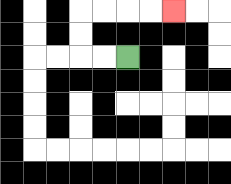{'start': '[5, 2]', 'end': '[7, 0]', 'path_directions': 'L,L,U,U,R,R,R,R', 'path_coordinates': '[[5, 2], [4, 2], [3, 2], [3, 1], [3, 0], [4, 0], [5, 0], [6, 0], [7, 0]]'}